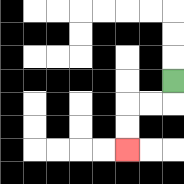{'start': '[7, 3]', 'end': '[5, 6]', 'path_directions': 'D,L,L,D,D', 'path_coordinates': '[[7, 3], [7, 4], [6, 4], [5, 4], [5, 5], [5, 6]]'}